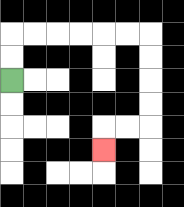{'start': '[0, 3]', 'end': '[4, 6]', 'path_directions': 'U,U,R,R,R,R,R,R,D,D,D,D,L,L,D', 'path_coordinates': '[[0, 3], [0, 2], [0, 1], [1, 1], [2, 1], [3, 1], [4, 1], [5, 1], [6, 1], [6, 2], [6, 3], [6, 4], [6, 5], [5, 5], [4, 5], [4, 6]]'}